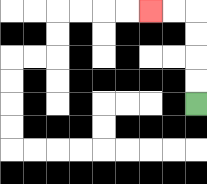{'start': '[8, 4]', 'end': '[6, 0]', 'path_directions': 'U,U,U,U,L,L', 'path_coordinates': '[[8, 4], [8, 3], [8, 2], [8, 1], [8, 0], [7, 0], [6, 0]]'}